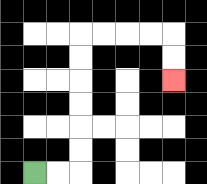{'start': '[1, 7]', 'end': '[7, 3]', 'path_directions': 'R,R,U,U,U,U,U,U,R,R,R,R,D,D', 'path_coordinates': '[[1, 7], [2, 7], [3, 7], [3, 6], [3, 5], [3, 4], [3, 3], [3, 2], [3, 1], [4, 1], [5, 1], [6, 1], [7, 1], [7, 2], [7, 3]]'}